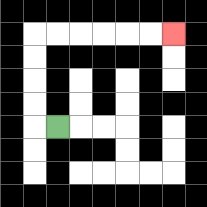{'start': '[2, 5]', 'end': '[7, 1]', 'path_directions': 'L,U,U,U,U,R,R,R,R,R,R', 'path_coordinates': '[[2, 5], [1, 5], [1, 4], [1, 3], [1, 2], [1, 1], [2, 1], [3, 1], [4, 1], [5, 1], [6, 1], [7, 1]]'}